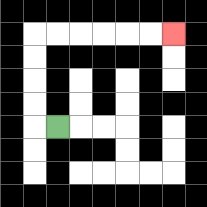{'start': '[2, 5]', 'end': '[7, 1]', 'path_directions': 'L,U,U,U,U,R,R,R,R,R,R', 'path_coordinates': '[[2, 5], [1, 5], [1, 4], [1, 3], [1, 2], [1, 1], [2, 1], [3, 1], [4, 1], [5, 1], [6, 1], [7, 1]]'}